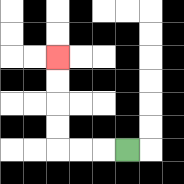{'start': '[5, 6]', 'end': '[2, 2]', 'path_directions': 'L,L,L,U,U,U,U', 'path_coordinates': '[[5, 6], [4, 6], [3, 6], [2, 6], [2, 5], [2, 4], [2, 3], [2, 2]]'}